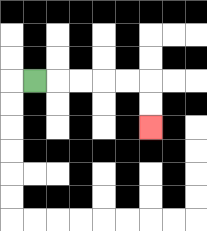{'start': '[1, 3]', 'end': '[6, 5]', 'path_directions': 'R,R,R,R,R,D,D', 'path_coordinates': '[[1, 3], [2, 3], [3, 3], [4, 3], [5, 3], [6, 3], [6, 4], [6, 5]]'}